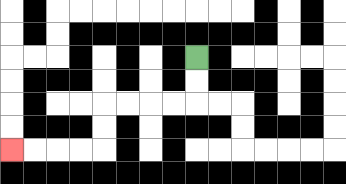{'start': '[8, 2]', 'end': '[0, 6]', 'path_directions': 'D,D,L,L,L,L,D,D,L,L,L,L', 'path_coordinates': '[[8, 2], [8, 3], [8, 4], [7, 4], [6, 4], [5, 4], [4, 4], [4, 5], [4, 6], [3, 6], [2, 6], [1, 6], [0, 6]]'}